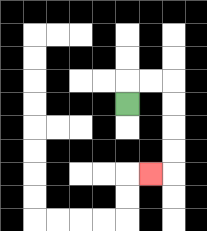{'start': '[5, 4]', 'end': '[6, 7]', 'path_directions': 'U,R,R,D,D,D,D,L', 'path_coordinates': '[[5, 4], [5, 3], [6, 3], [7, 3], [7, 4], [7, 5], [7, 6], [7, 7], [6, 7]]'}